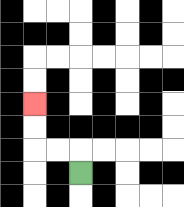{'start': '[3, 7]', 'end': '[1, 4]', 'path_directions': 'U,L,L,U,U', 'path_coordinates': '[[3, 7], [3, 6], [2, 6], [1, 6], [1, 5], [1, 4]]'}